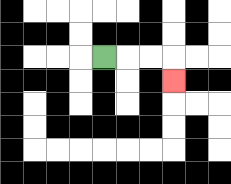{'start': '[4, 2]', 'end': '[7, 3]', 'path_directions': 'R,R,R,D', 'path_coordinates': '[[4, 2], [5, 2], [6, 2], [7, 2], [7, 3]]'}